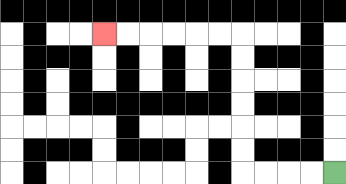{'start': '[14, 7]', 'end': '[4, 1]', 'path_directions': 'L,L,L,L,U,U,U,U,U,U,L,L,L,L,L,L', 'path_coordinates': '[[14, 7], [13, 7], [12, 7], [11, 7], [10, 7], [10, 6], [10, 5], [10, 4], [10, 3], [10, 2], [10, 1], [9, 1], [8, 1], [7, 1], [6, 1], [5, 1], [4, 1]]'}